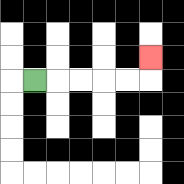{'start': '[1, 3]', 'end': '[6, 2]', 'path_directions': 'R,R,R,R,R,U', 'path_coordinates': '[[1, 3], [2, 3], [3, 3], [4, 3], [5, 3], [6, 3], [6, 2]]'}